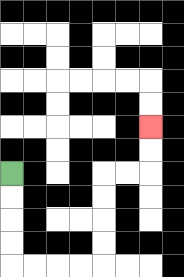{'start': '[0, 7]', 'end': '[6, 5]', 'path_directions': 'D,D,D,D,R,R,R,R,U,U,U,U,R,R,U,U', 'path_coordinates': '[[0, 7], [0, 8], [0, 9], [0, 10], [0, 11], [1, 11], [2, 11], [3, 11], [4, 11], [4, 10], [4, 9], [4, 8], [4, 7], [5, 7], [6, 7], [6, 6], [6, 5]]'}